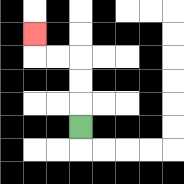{'start': '[3, 5]', 'end': '[1, 1]', 'path_directions': 'U,U,U,L,L,U', 'path_coordinates': '[[3, 5], [3, 4], [3, 3], [3, 2], [2, 2], [1, 2], [1, 1]]'}